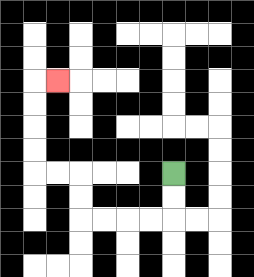{'start': '[7, 7]', 'end': '[2, 3]', 'path_directions': 'D,D,L,L,L,L,U,U,L,L,U,U,U,U,R', 'path_coordinates': '[[7, 7], [7, 8], [7, 9], [6, 9], [5, 9], [4, 9], [3, 9], [3, 8], [3, 7], [2, 7], [1, 7], [1, 6], [1, 5], [1, 4], [1, 3], [2, 3]]'}